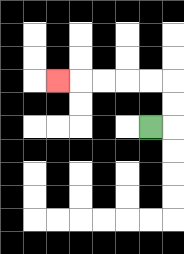{'start': '[6, 5]', 'end': '[2, 3]', 'path_directions': 'R,U,U,L,L,L,L,L', 'path_coordinates': '[[6, 5], [7, 5], [7, 4], [7, 3], [6, 3], [5, 3], [4, 3], [3, 3], [2, 3]]'}